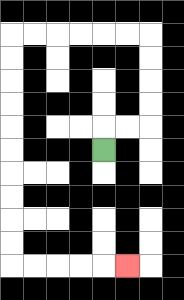{'start': '[4, 6]', 'end': '[5, 11]', 'path_directions': 'U,R,R,U,U,U,U,L,L,L,L,L,L,D,D,D,D,D,D,D,D,D,D,R,R,R,R,R', 'path_coordinates': '[[4, 6], [4, 5], [5, 5], [6, 5], [6, 4], [6, 3], [6, 2], [6, 1], [5, 1], [4, 1], [3, 1], [2, 1], [1, 1], [0, 1], [0, 2], [0, 3], [0, 4], [0, 5], [0, 6], [0, 7], [0, 8], [0, 9], [0, 10], [0, 11], [1, 11], [2, 11], [3, 11], [4, 11], [5, 11]]'}